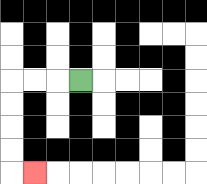{'start': '[3, 3]', 'end': '[1, 7]', 'path_directions': 'L,L,L,D,D,D,D,R', 'path_coordinates': '[[3, 3], [2, 3], [1, 3], [0, 3], [0, 4], [0, 5], [0, 6], [0, 7], [1, 7]]'}